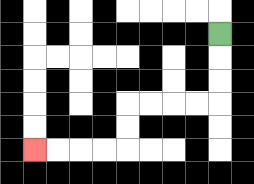{'start': '[9, 1]', 'end': '[1, 6]', 'path_directions': 'D,D,D,L,L,L,L,D,D,L,L,L,L', 'path_coordinates': '[[9, 1], [9, 2], [9, 3], [9, 4], [8, 4], [7, 4], [6, 4], [5, 4], [5, 5], [5, 6], [4, 6], [3, 6], [2, 6], [1, 6]]'}